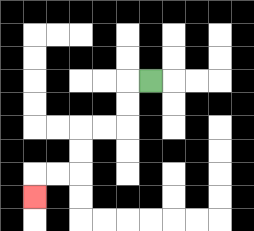{'start': '[6, 3]', 'end': '[1, 8]', 'path_directions': 'L,D,D,L,L,D,D,L,L,D', 'path_coordinates': '[[6, 3], [5, 3], [5, 4], [5, 5], [4, 5], [3, 5], [3, 6], [3, 7], [2, 7], [1, 7], [1, 8]]'}